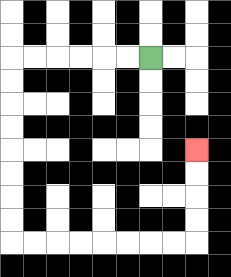{'start': '[6, 2]', 'end': '[8, 6]', 'path_directions': 'L,L,L,L,L,L,D,D,D,D,D,D,D,D,R,R,R,R,R,R,R,R,U,U,U,U', 'path_coordinates': '[[6, 2], [5, 2], [4, 2], [3, 2], [2, 2], [1, 2], [0, 2], [0, 3], [0, 4], [0, 5], [0, 6], [0, 7], [0, 8], [0, 9], [0, 10], [1, 10], [2, 10], [3, 10], [4, 10], [5, 10], [6, 10], [7, 10], [8, 10], [8, 9], [8, 8], [8, 7], [8, 6]]'}